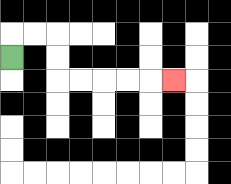{'start': '[0, 2]', 'end': '[7, 3]', 'path_directions': 'U,R,R,D,D,R,R,R,R,R', 'path_coordinates': '[[0, 2], [0, 1], [1, 1], [2, 1], [2, 2], [2, 3], [3, 3], [4, 3], [5, 3], [6, 3], [7, 3]]'}